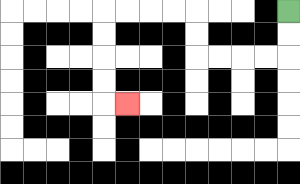{'start': '[12, 0]', 'end': '[5, 4]', 'path_directions': 'D,D,L,L,L,L,U,U,L,L,L,L,D,D,D,D,R', 'path_coordinates': '[[12, 0], [12, 1], [12, 2], [11, 2], [10, 2], [9, 2], [8, 2], [8, 1], [8, 0], [7, 0], [6, 0], [5, 0], [4, 0], [4, 1], [4, 2], [4, 3], [4, 4], [5, 4]]'}